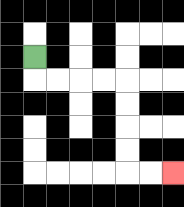{'start': '[1, 2]', 'end': '[7, 7]', 'path_directions': 'D,R,R,R,R,D,D,D,D,R,R', 'path_coordinates': '[[1, 2], [1, 3], [2, 3], [3, 3], [4, 3], [5, 3], [5, 4], [5, 5], [5, 6], [5, 7], [6, 7], [7, 7]]'}